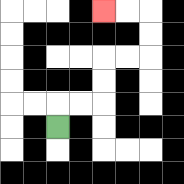{'start': '[2, 5]', 'end': '[4, 0]', 'path_directions': 'U,R,R,U,U,R,R,U,U,L,L', 'path_coordinates': '[[2, 5], [2, 4], [3, 4], [4, 4], [4, 3], [4, 2], [5, 2], [6, 2], [6, 1], [6, 0], [5, 0], [4, 0]]'}